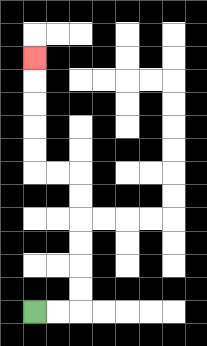{'start': '[1, 13]', 'end': '[1, 2]', 'path_directions': 'R,R,U,U,U,U,U,U,L,L,U,U,U,U,U', 'path_coordinates': '[[1, 13], [2, 13], [3, 13], [3, 12], [3, 11], [3, 10], [3, 9], [3, 8], [3, 7], [2, 7], [1, 7], [1, 6], [1, 5], [1, 4], [1, 3], [1, 2]]'}